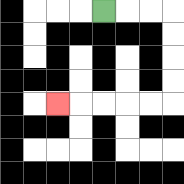{'start': '[4, 0]', 'end': '[2, 4]', 'path_directions': 'R,R,R,D,D,D,D,L,L,L,L,L', 'path_coordinates': '[[4, 0], [5, 0], [6, 0], [7, 0], [7, 1], [7, 2], [7, 3], [7, 4], [6, 4], [5, 4], [4, 4], [3, 4], [2, 4]]'}